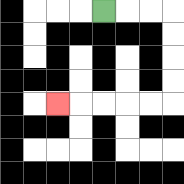{'start': '[4, 0]', 'end': '[2, 4]', 'path_directions': 'R,R,R,D,D,D,D,L,L,L,L,L', 'path_coordinates': '[[4, 0], [5, 0], [6, 0], [7, 0], [7, 1], [7, 2], [7, 3], [7, 4], [6, 4], [5, 4], [4, 4], [3, 4], [2, 4]]'}